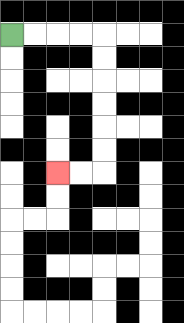{'start': '[0, 1]', 'end': '[2, 7]', 'path_directions': 'R,R,R,R,D,D,D,D,D,D,L,L', 'path_coordinates': '[[0, 1], [1, 1], [2, 1], [3, 1], [4, 1], [4, 2], [4, 3], [4, 4], [4, 5], [4, 6], [4, 7], [3, 7], [2, 7]]'}